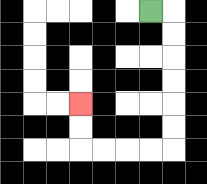{'start': '[6, 0]', 'end': '[3, 4]', 'path_directions': 'R,D,D,D,D,D,D,L,L,L,L,U,U', 'path_coordinates': '[[6, 0], [7, 0], [7, 1], [7, 2], [7, 3], [7, 4], [7, 5], [7, 6], [6, 6], [5, 6], [4, 6], [3, 6], [3, 5], [3, 4]]'}